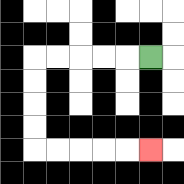{'start': '[6, 2]', 'end': '[6, 6]', 'path_directions': 'L,L,L,L,L,D,D,D,D,R,R,R,R,R', 'path_coordinates': '[[6, 2], [5, 2], [4, 2], [3, 2], [2, 2], [1, 2], [1, 3], [1, 4], [1, 5], [1, 6], [2, 6], [3, 6], [4, 6], [5, 6], [6, 6]]'}